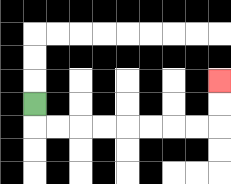{'start': '[1, 4]', 'end': '[9, 3]', 'path_directions': 'D,R,R,R,R,R,R,R,R,U,U', 'path_coordinates': '[[1, 4], [1, 5], [2, 5], [3, 5], [4, 5], [5, 5], [6, 5], [7, 5], [8, 5], [9, 5], [9, 4], [9, 3]]'}